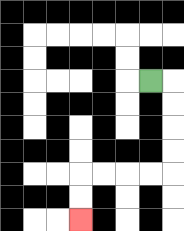{'start': '[6, 3]', 'end': '[3, 9]', 'path_directions': 'R,D,D,D,D,L,L,L,L,D,D', 'path_coordinates': '[[6, 3], [7, 3], [7, 4], [7, 5], [7, 6], [7, 7], [6, 7], [5, 7], [4, 7], [3, 7], [3, 8], [3, 9]]'}